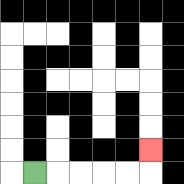{'start': '[1, 7]', 'end': '[6, 6]', 'path_directions': 'R,R,R,R,R,U', 'path_coordinates': '[[1, 7], [2, 7], [3, 7], [4, 7], [5, 7], [6, 7], [6, 6]]'}